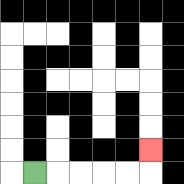{'start': '[1, 7]', 'end': '[6, 6]', 'path_directions': 'R,R,R,R,R,U', 'path_coordinates': '[[1, 7], [2, 7], [3, 7], [4, 7], [5, 7], [6, 7], [6, 6]]'}